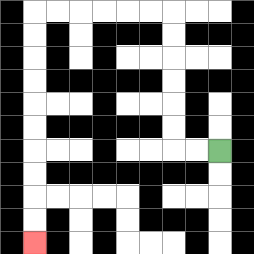{'start': '[9, 6]', 'end': '[1, 10]', 'path_directions': 'L,L,U,U,U,U,U,U,L,L,L,L,L,L,D,D,D,D,D,D,D,D,D,D', 'path_coordinates': '[[9, 6], [8, 6], [7, 6], [7, 5], [7, 4], [7, 3], [7, 2], [7, 1], [7, 0], [6, 0], [5, 0], [4, 0], [3, 0], [2, 0], [1, 0], [1, 1], [1, 2], [1, 3], [1, 4], [1, 5], [1, 6], [1, 7], [1, 8], [1, 9], [1, 10]]'}